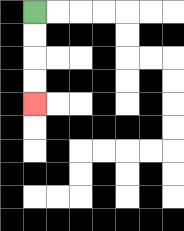{'start': '[1, 0]', 'end': '[1, 4]', 'path_directions': 'D,D,D,D', 'path_coordinates': '[[1, 0], [1, 1], [1, 2], [1, 3], [1, 4]]'}